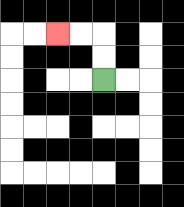{'start': '[4, 3]', 'end': '[2, 1]', 'path_directions': 'U,U,L,L', 'path_coordinates': '[[4, 3], [4, 2], [4, 1], [3, 1], [2, 1]]'}